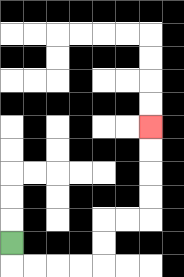{'start': '[0, 10]', 'end': '[6, 5]', 'path_directions': 'D,R,R,R,R,U,U,R,R,U,U,U,U', 'path_coordinates': '[[0, 10], [0, 11], [1, 11], [2, 11], [3, 11], [4, 11], [4, 10], [4, 9], [5, 9], [6, 9], [6, 8], [6, 7], [6, 6], [6, 5]]'}